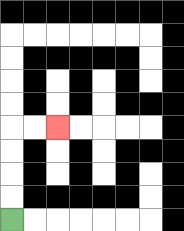{'start': '[0, 9]', 'end': '[2, 5]', 'path_directions': 'U,U,U,U,R,R', 'path_coordinates': '[[0, 9], [0, 8], [0, 7], [0, 6], [0, 5], [1, 5], [2, 5]]'}